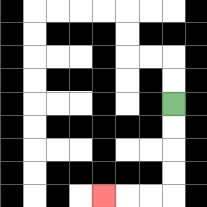{'start': '[7, 4]', 'end': '[4, 8]', 'path_directions': 'D,D,D,D,L,L,L', 'path_coordinates': '[[7, 4], [7, 5], [7, 6], [7, 7], [7, 8], [6, 8], [5, 8], [4, 8]]'}